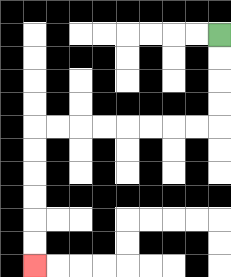{'start': '[9, 1]', 'end': '[1, 11]', 'path_directions': 'D,D,D,D,L,L,L,L,L,L,L,L,D,D,D,D,D,D', 'path_coordinates': '[[9, 1], [9, 2], [9, 3], [9, 4], [9, 5], [8, 5], [7, 5], [6, 5], [5, 5], [4, 5], [3, 5], [2, 5], [1, 5], [1, 6], [1, 7], [1, 8], [1, 9], [1, 10], [1, 11]]'}